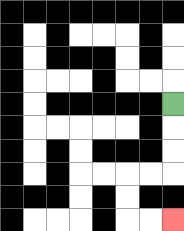{'start': '[7, 4]', 'end': '[7, 9]', 'path_directions': 'D,D,D,L,L,D,D,R,R', 'path_coordinates': '[[7, 4], [7, 5], [7, 6], [7, 7], [6, 7], [5, 7], [5, 8], [5, 9], [6, 9], [7, 9]]'}